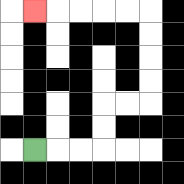{'start': '[1, 6]', 'end': '[1, 0]', 'path_directions': 'R,R,R,U,U,R,R,U,U,U,U,L,L,L,L,L', 'path_coordinates': '[[1, 6], [2, 6], [3, 6], [4, 6], [4, 5], [4, 4], [5, 4], [6, 4], [6, 3], [6, 2], [6, 1], [6, 0], [5, 0], [4, 0], [3, 0], [2, 0], [1, 0]]'}